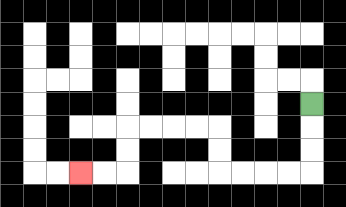{'start': '[13, 4]', 'end': '[3, 7]', 'path_directions': 'D,D,D,L,L,L,L,U,U,L,L,L,L,D,D,L,L', 'path_coordinates': '[[13, 4], [13, 5], [13, 6], [13, 7], [12, 7], [11, 7], [10, 7], [9, 7], [9, 6], [9, 5], [8, 5], [7, 5], [6, 5], [5, 5], [5, 6], [5, 7], [4, 7], [3, 7]]'}